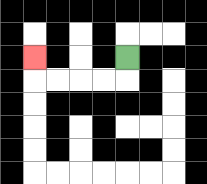{'start': '[5, 2]', 'end': '[1, 2]', 'path_directions': 'D,L,L,L,L,U', 'path_coordinates': '[[5, 2], [5, 3], [4, 3], [3, 3], [2, 3], [1, 3], [1, 2]]'}